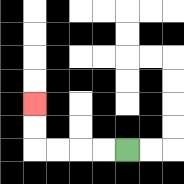{'start': '[5, 6]', 'end': '[1, 4]', 'path_directions': 'L,L,L,L,U,U', 'path_coordinates': '[[5, 6], [4, 6], [3, 6], [2, 6], [1, 6], [1, 5], [1, 4]]'}